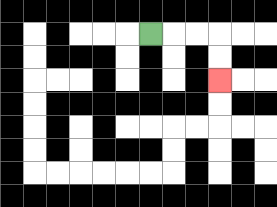{'start': '[6, 1]', 'end': '[9, 3]', 'path_directions': 'R,R,R,D,D', 'path_coordinates': '[[6, 1], [7, 1], [8, 1], [9, 1], [9, 2], [9, 3]]'}